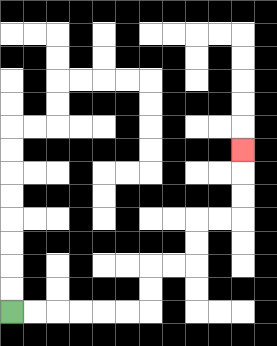{'start': '[0, 13]', 'end': '[10, 6]', 'path_directions': 'R,R,R,R,R,R,U,U,R,R,U,U,R,R,U,U,U', 'path_coordinates': '[[0, 13], [1, 13], [2, 13], [3, 13], [4, 13], [5, 13], [6, 13], [6, 12], [6, 11], [7, 11], [8, 11], [8, 10], [8, 9], [9, 9], [10, 9], [10, 8], [10, 7], [10, 6]]'}